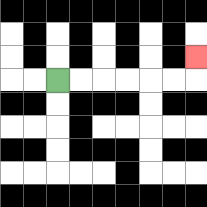{'start': '[2, 3]', 'end': '[8, 2]', 'path_directions': 'R,R,R,R,R,R,U', 'path_coordinates': '[[2, 3], [3, 3], [4, 3], [5, 3], [6, 3], [7, 3], [8, 3], [8, 2]]'}